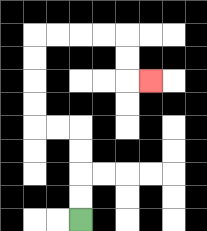{'start': '[3, 9]', 'end': '[6, 3]', 'path_directions': 'U,U,U,U,L,L,U,U,U,U,R,R,R,R,D,D,R', 'path_coordinates': '[[3, 9], [3, 8], [3, 7], [3, 6], [3, 5], [2, 5], [1, 5], [1, 4], [1, 3], [1, 2], [1, 1], [2, 1], [3, 1], [4, 1], [5, 1], [5, 2], [5, 3], [6, 3]]'}